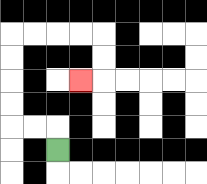{'start': '[2, 6]', 'end': '[3, 3]', 'path_directions': 'U,L,L,U,U,U,U,R,R,R,R,D,D,L', 'path_coordinates': '[[2, 6], [2, 5], [1, 5], [0, 5], [0, 4], [0, 3], [0, 2], [0, 1], [1, 1], [2, 1], [3, 1], [4, 1], [4, 2], [4, 3], [3, 3]]'}